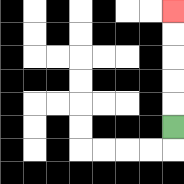{'start': '[7, 5]', 'end': '[7, 0]', 'path_directions': 'U,U,U,U,U', 'path_coordinates': '[[7, 5], [7, 4], [7, 3], [7, 2], [7, 1], [7, 0]]'}